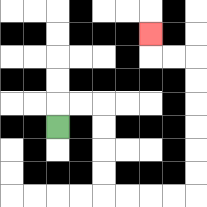{'start': '[2, 5]', 'end': '[6, 1]', 'path_directions': 'U,R,R,D,D,D,D,R,R,R,R,U,U,U,U,U,U,L,L,U', 'path_coordinates': '[[2, 5], [2, 4], [3, 4], [4, 4], [4, 5], [4, 6], [4, 7], [4, 8], [5, 8], [6, 8], [7, 8], [8, 8], [8, 7], [8, 6], [8, 5], [8, 4], [8, 3], [8, 2], [7, 2], [6, 2], [6, 1]]'}